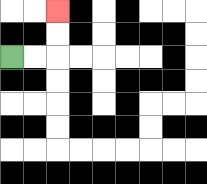{'start': '[0, 2]', 'end': '[2, 0]', 'path_directions': 'R,R,U,U', 'path_coordinates': '[[0, 2], [1, 2], [2, 2], [2, 1], [2, 0]]'}